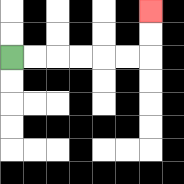{'start': '[0, 2]', 'end': '[6, 0]', 'path_directions': 'R,R,R,R,R,R,U,U', 'path_coordinates': '[[0, 2], [1, 2], [2, 2], [3, 2], [4, 2], [5, 2], [6, 2], [6, 1], [6, 0]]'}